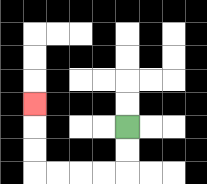{'start': '[5, 5]', 'end': '[1, 4]', 'path_directions': 'D,D,L,L,L,L,U,U,U', 'path_coordinates': '[[5, 5], [5, 6], [5, 7], [4, 7], [3, 7], [2, 7], [1, 7], [1, 6], [1, 5], [1, 4]]'}